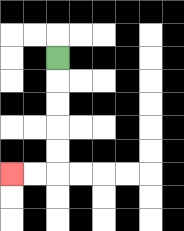{'start': '[2, 2]', 'end': '[0, 7]', 'path_directions': 'D,D,D,D,D,L,L', 'path_coordinates': '[[2, 2], [2, 3], [2, 4], [2, 5], [2, 6], [2, 7], [1, 7], [0, 7]]'}